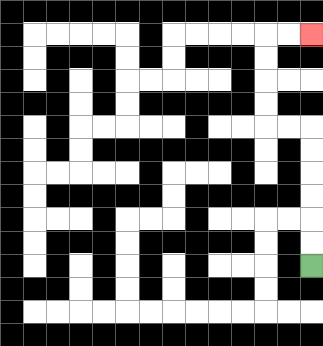{'start': '[13, 11]', 'end': '[13, 1]', 'path_directions': 'U,U,U,U,U,U,L,L,U,U,U,U,R,R', 'path_coordinates': '[[13, 11], [13, 10], [13, 9], [13, 8], [13, 7], [13, 6], [13, 5], [12, 5], [11, 5], [11, 4], [11, 3], [11, 2], [11, 1], [12, 1], [13, 1]]'}